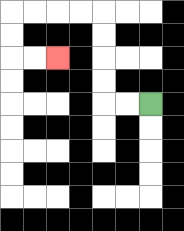{'start': '[6, 4]', 'end': '[2, 2]', 'path_directions': 'L,L,U,U,U,U,L,L,L,L,D,D,R,R', 'path_coordinates': '[[6, 4], [5, 4], [4, 4], [4, 3], [4, 2], [4, 1], [4, 0], [3, 0], [2, 0], [1, 0], [0, 0], [0, 1], [0, 2], [1, 2], [2, 2]]'}